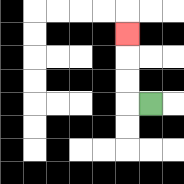{'start': '[6, 4]', 'end': '[5, 1]', 'path_directions': 'L,U,U,U', 'path_coordinates': '[[6, 4], [5, 4], [5, 3], [5, 2], [5, 1]]'}